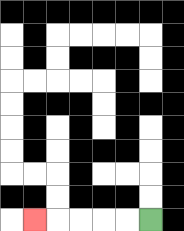{'start': '[6, 9]', 'end': '[1, 9]', 'path_directions': 'L,L,L,L,L', 'path_coordinates': '[[6, 9], [5, 9], [4, 9], [3, 9], [2, 9], [1, 9]]'}